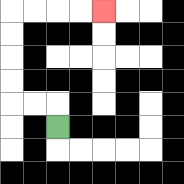{'start': '[2, 5]', 'end': '[4, 0]', 'path_directions': 'U,L,L,U,U,U,U,R,R,R,R', 'path_coordinates': '[[2, 5], [2, 4], [1, 4], [0, 4], [0, 3], [0, 2], [0, 1], [0, 0], [1, 0], [2, 0], [3, 0], [4, 0]]'}